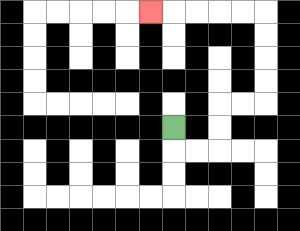{'start': '[7, 5]', 'end': '[6, 0]', 'path_directions': 'D,R,R,U,U,R,R,U,U,U,U,L,L,L,L,L', 'path_coordinates': '[[7, 5], [7, 6], [8, 6], [9, 6], [9, 5], [9, 4], [10, 4], [11, 4], [11, 3], [11, 2], [11, 1], [11, 0], [10, 0], [9, 0], [8, 0], [7, 0], [6, 0]]'}